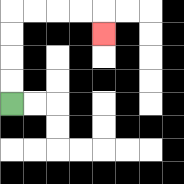{'start': '[0, 4]', 'end': '[4, 1]', 'path_directions': 'U,U,U,U,R,R,R,R,D', 'path_coordinates': '[[0, 4], [0, 3], [0, 2], [0, 1], [0, 0], [1, 0], [2, 0], [3, 0], [4, 0], [4, 1]]'}